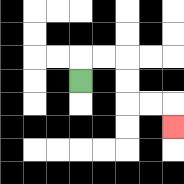{'start': '[3, 3]', 'end': '[7, 5]', 'path_directions': 'U,R,R,D,D,R,R,D', 'path_coordinates': '[[3, 3], [3, 2], [4, 2], [5, 2], [5, 3], [5, 4], [6, 4], [7, 4], [7, 5]]'}